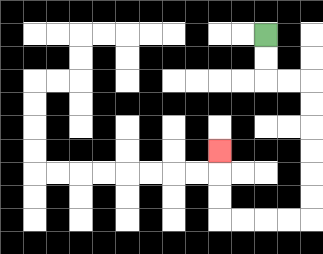{'start': '[11, 1]', 'end': '[9, 6]', 'path_directions': 'D,D,R,R,D,D,D,D,D,D,L,L,L,L,U,U,U', 'path_coordinates': '[[11, 1], [11, 2], [11, 3], [12, 3], [13, 3], [13, 4], [13, 5], [13, 6], [13, 7], [13, 8], [13, 9], [12, 9], [11, 9], [10, 9], [9, 9], [9, 8], [9, 7], [9, 6]]'}